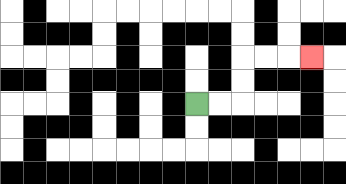{'start': '[8, 4]', 'end': '[13, 2]', 'path_directions': 'R,R,U,U,R,R,R', 'path_coordinates': '[[8, 4], [9, 4], [10, 4], [10, 3], [10, 2], [11, 2], [12, 2], [13, 2]]'}